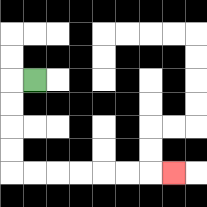{'start': '[1, 3]', 'end': '[7, 7]', 'path_directions': 'L,D,D,D,D,R,R,R,R,R,R,R', 'path_coordinates': '[[1, 3], [0, 3], [0, 4], [0, 5], [0, 6], [0, 7], [1, 7], [2, 7], [3, 7], [4, 7], [5, 7], [6, 7], [7, 7]]'}